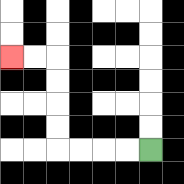{'start': '[6, 6]', 'end': '[0, 2]', 'path_directions': 'L,L,L,L,U,U,U,U,L,L', 'path_coordinates': '[[6, 6], [5, 6], [4, 6], [3, 6], [2, 6], [2, 5], [2, 4], [2, 3], [2, 2], [1, 2], [0, 2]]'}